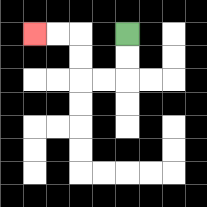{'start': '[5, 1]', 'end': '[1, 1]', 'path_directions': 'D,D,L,L,U,U,L,L', 'path_coordinates': '[[5, 1], [5, 2], [5, 3], [4, 3], [3, 3], [3, 2], [3, 1], [2, 1], [1, 1]]'}